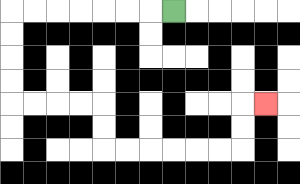{'start': '[7, 0]', 'end': '[11, 4]', 'path_directions': 'L,L,L,L,L,L,L,D,D,D,D,R,R,R,R,D,D,R,R,R,R,R,R,U,U,R', 'path_coordinates': '[[7, 0], [6, 0], [5, 0], [4, 0], [3, 0], [2, 0], [1, 0], [0, 0], [0, 1], [0, 2], [0, 3], [0, 4], [1, 4], [2, 4], [3, 4], [4, 4], [4, 5], [4, 6], [5, 6], [6, 6], [7, 6], [8, 6], [9, 6], [10, 6], [10, 5], [10, 4], [11, 4]]'}